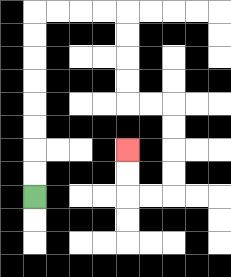{'start': '[1, 8]', 'end': '[5, 6]', 'path_directions': 'U,U,U,U,U,U,U,U,R,R,R,R,D,D,D,D,R,R,D,D,D,D,L,L,U,U', 'path_coordinates': '[[1, 8], [1, 7], [1, 6], [1, 5], [1, 4], [1, 3], [1, 2], [1, 1], [1, 0], [2, 0], [3, 0], [4, 0], [5, 0], [5, 1], [5, 2], [5, 3], [5, 4], [6, 4], [7, 4], [7, 5], [7, 6], [7, 7], [7, 8], [6, 8], [5, 8], [5, 7], [5, 6]]'}